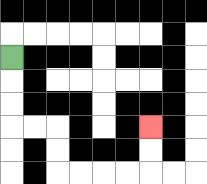{'start': '[0, 2]', 'end': '[6, 5]', 'path_directions': 'D,D,D,R,R,D,D,R,R,R,R,U,U', 'path_coordinates': '[[0, 2], [0, 3], [0, 4], [0, 5], [1, 5], [2, 5], [2, 6], [2, 7], [3, 7], [4, 7], [5, 7], [6, 7], [6, 6], [6, 5]]'}